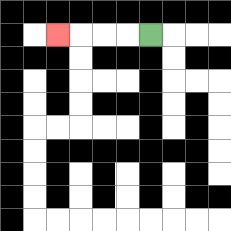{'start': '[6, 1]', 'end': '[2, 1]', 'path_directions': 'L,L,L,L', 'path_coordinates': '[[6, 1], [5, 1], [4, 1], [3, 1], [2, 1]]'}